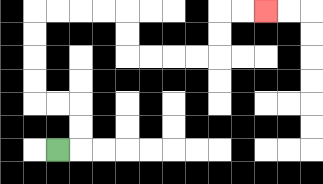{'start': '[2, 6]', 'end': '[11, 0]', 'path_directions': 'R,U,U,L,L,U,U,U,U,R,R,R,R,D,D,R,R,R,R,U,U,R,R', 'path_coordinates': '[[2, 6], [3, 6], [3, 5], [3, 4], [2, 4], [1, 4], [1, 3], [1, 2], [1, 1], [1, 0], [2, 0], [3, 0], [4, 0], [5, 0], [5, 1], [5, 2], [6, 2], [7, 2], [8, 2], [9, 2], [9, 1], [9, 0], [10, 0], [11, 0]]'}